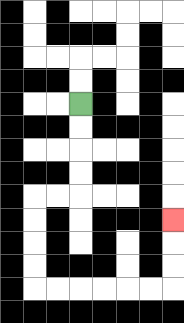{'start': '[3, 4]', 'end': '[7, 9]', 'path_directions': 'D,D,D,D,L,L,D,D,D,D,R,R,R,R,R,R,U,U,U', 'path_coordinates': '[[3, 4], [3, 5], [3, 6], [3, 7], [3, 8], [2, 8], [1, 8], [1, 9], [1, 10], [1, 11], [1, 12], [2, 12], [3, 12], [4, 12], [5, 12], [6, 12], [7, 12], [7, 11], [7, 10], [7, 9]]'}